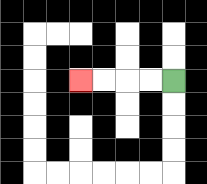{'start': '[7, 3]', 'end': '[3, 3]', 'path_directions': 'L,L,L,L', 'path_coordinates': '[[7, 3], [6, 3], [5, 3], [4, 3], [3, 3]]'}